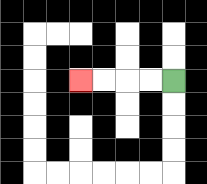{'start': '[7, 3]', 'end': '[3, 3]', 'path_directions': 'L,L,L,L', 'path_coordinates': '[[7, 3], [6, 3], [5, 3], [4, 3], [3, 3]]'}